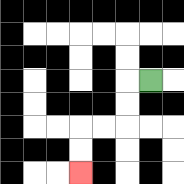{'start': '[6, 3]', 'end': '[3, 7]', 'path_directions': 'L,D,D,L,L,D,D', 'path_coordinates': '[[6, 3], [5, 3], [5, 4], [5, 5], [4, 5], [3, 5], [3, 6], [3, 7]]'}